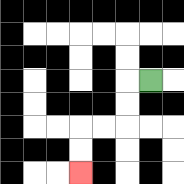{'start': '[6, 3]', 'end': '[3, 7]', 'path_directions': 'L,D,D,L,L,D,D', 'path_coordinates': '[[6, 3], [5, 3], [5, 4], [5, 5], [4, 5], [3, 5], [3, 6], [3, 7]]'}